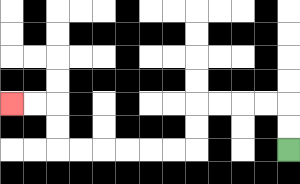{'start': '[12, 6]', 'end': '[0, 4]', 'path_directions': 'U,U,L,L,L,L,D,D,L,L,L,L,L,L,U,U,L,L', 'path_coordinates': '[[12, 6], [12, 5], [12, 4], [11, 4], [10, 4], [9, 4], [8, 4], [8, 5], [8, 6], [7, 6], [6, 6], [5, 6], [4, 6], [3, 6], [2, 6], [2, 5], [2, 4], [1, 4], [0, 4]]'}